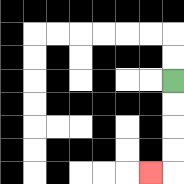{'start': '[7, 3]', 'end': '[6, 7]', 'path_directions': 'D,D,D,D,L', 'path_coordinates': '[[7, 3], [7, 4], [7, 5], [7, 6], [7, 7], [6, 7]]'}